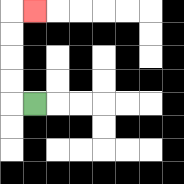{'start': '[1, 4]', 'end': '[1, 0]', 'path_directions': 'L,U,U,U,U,R', 'path_coordinates': '[[1, 4], [0, 4], [0, 3], [0, 2], [0, 1], [0, 0], [1, 0]]'}